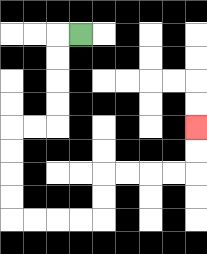{'start': '[3, 1]', 'end': '[8, 5]', 'path_directions': 'L,D,D,D,D,L,L,D,D,D,D,R,R,R,R,U,U,R,R,R,R,U,U', 'path_coordinates': '[[3, 1], [2, 1], [2, 2], [2, 3], [2, 4], [2, 5], [1, 5], [0, 5], [0, 6], [0, 7], [0, 8], [0, 9], [1, 9], [2, 9], [3, 9], [4, 9], [4, 8], [4, 7], [5, 7], [6, 7], [7, 7], [8, 7], [8, 6], [8, 5]]'}